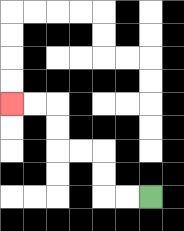{'start': '[6, 8]', 'end': '[0, 4]', 'path_directions': 'L,L,U,U,L,L,U,U,L,L', 'path_coordinates': '[[6, 8], [5, 8], [4, 8], [4, 7], [4, 6], [3, 6], [2, 6], [2, 5], [2, 4], [1, 4], [0, 4]]'}